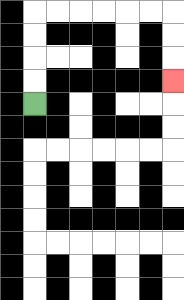{'start': '[1, 4]', 'end': '[7, 3]', 'path_directions': 'U,U,U,U,R,R,R,R,R,R,D,D,D', 'path_coordinates': '[[1, 4], [1, 3], [1, 2], [1, 1], [1, 0], [2, 0], [3, 0], [4, 0], [5, 0], [6, 0], [7, 0], [7, 1], [7, 2], [7, 3]]'}